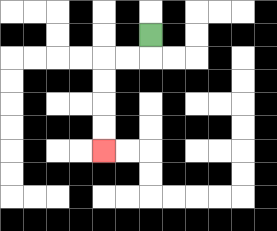{'start': '[6, 1]', 'end': '[4, 6]', 'path_directions': 'D,L,L,D,D,D,D', 'path_coordinates': '[[6, 1], [6, 2], [5, 2], [4, 2], [4, 3], [4, 4], [4, 5], [4, 6]]'}